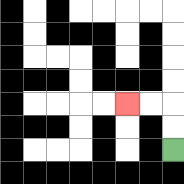{'start': '[7, 6]', 'end': '[5, 4]', 'path_directions': 'U,U,L,L', 'path_coordinates': '[[7, 6], [7, 5], [7, 4], [6, 4], [5, 4]]'}